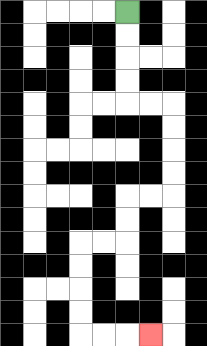{'start': '[5, 0]', 'end': '[6, 14]', 'path_directions': 'D,D,D,D,R,R,D,D,D,D,L,L,D,D,L,L,D,D,D,D,R,R,R', 'path_coordinates': '[[5, 0], [5, 1], [5, 2], [5, 3], [5, 4], [6, 4], [7, 4], [7, 5], [7, 6], [7, 7], [7, 8], [6, 8], [5, 8], [5, 9], [5, 10], [4, 10], [3, 10], [3, 11], [3, 12], [3, 13], [3, 14], [4, 14], [5, 14], [6, 14]]'}